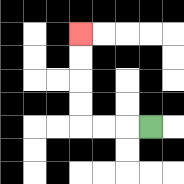{'start': '[6, 5]', 'end': '[3, 1]', 'path_directions': 'L,L,L,U,U,U,U', 'path_coordinates': '[[6, 5], [5, 5], [4, 5], [3, 5], [3, 4], [3, 3], [3, 2], [3, 1]]'}